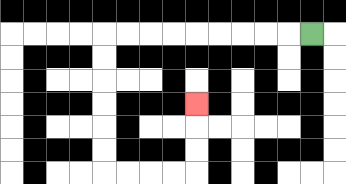{'start': '[13, 1]', 'end': '[8, 4]', 'path_directions': 'L,L,L,L,L,L,L,L,L,D,D,D,D,D,D,R,R,R,R,U,U,U', 'path_coordinates': '[[13, 1], [12, 1], [11, 1], [10, 1], [9, 1], [8, 1], [7, 1], [6, 1], [5, 1], [4, 1], [4, 2], [4, 3], [4, 4], [4, 5], [4, 6], [4, 7], [5, 7], [6, 7], [7, 7], [8, 7], [8, 6], [8, 5], [8, 4]]'}